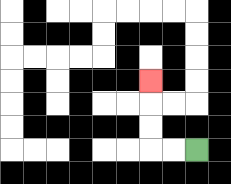{'start': '[8, 6]', 'end': '[6, 3]', 'path_directions': 'L,L,U,U,U', 'path_coordinates': '[[8, 6], [7, 6], [6, 6], [6, 5], [6, 4], [6, 3]]'}